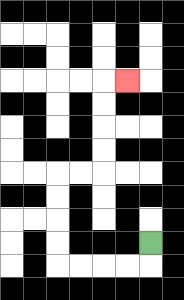{'start': '[6, 10]', 'end': '[5, 3]', 'path_directions': 'D,L,L,L,L,U,U,U,U,R,R,U,U,U,U,R', 'path_coordinates': '[[6, 10], [6, 11], [5, 11], [4, 11], [3, 11], [2, 11], [2, 10], [2, 9], [2, 8], [2, 7], [3, 7], [4, 7], [4, 6], [4, 5], [4, 4], [4, 3], [5, 3]]'}